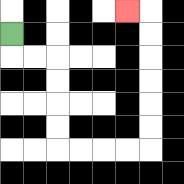{'start': '[0, 1]', 'end': '[5, 0]', 'path_directions': 'D,R,R,D,D,D,D,R,R,R,R,U,U,U,U,U,U,L', 'path_coordinates': '[[0, 1], [0, 2], [1, 2], [2, 2], [2, 3], [2, 4], [2, 5], [2, 6], [3, 6], [4, 6], [5, 6], [6, 6], [6, 5], [6, 4], [6, 3], [6, 2], [6, 1], [6, 0], [5, 0]]'}